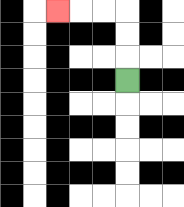{'start': '[5, 3]', 'end': '[2, 0]', 'path_directions': 'U,U,U,L,L,L', 'path_coordinates': '[[5, 3], [5, 2], [5, 1], [5, 0], [4, 0], [3, 0], [2, 0]]'}